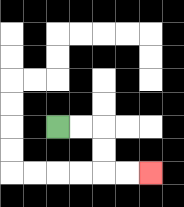{'start': '[2, 5]', 'end': '[6, 7]', 'path_directions': 'R,R,D,D,R,R', 'path_coordinates': '[[2, 5], [3, 5], [4, 5], [4, 6], [4, 7], [5, 7], [6, 7]]'}